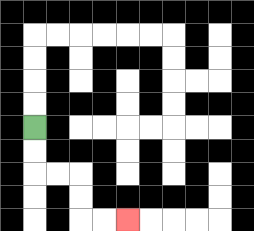{'start': '[1, 5]', 'end': '[5, 9]', 'path_directions': 'D,D,R,R,D,D,R,R', 'path_coordinates': '[[1, 5], [1, 6], [1, 7], [2, 7], [3, 7], [3, 8], [3, 9], [4, 9], [5, 9]]'}